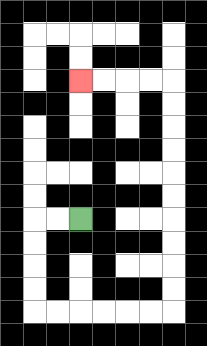{'start': '[3, 9]', 'end': '[3, 3]', 'path_directions': 'L,L,D,D,D,D,R,R,R,R,R,R,U,U,U,U,U,U,U,U,U,U,L,L,L,L', 'path_coordinates': '[[3, 9], [2, 9], [1, 9], [1, 10], [1, 11], [1, 12], [1, 13], [2, 13], [3, 13], [4, 13], [5, 13], [6, 13], [7, 13], [7, 12], [7, 11], [7, 10], [7, 9], [7, 8], [7, 7], [7, 6], [7, 5], [7, 4], [7, 3], [6, 3], [5, 3], [4, 3], [3, 3]]'}